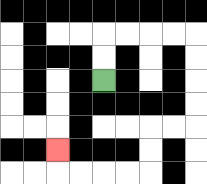{'start': '[4, 3]', 'end': '[2, 6]', 'path_directions': 'U,U,R,R,R,R,D,D,D,D,L,L,D,D,L,L,L,L,U', 'path_coordinates': '[[4, 3], [4, 2], [4, 1], [5, 1], [6, 1], [7, 1], [8, 1], [8, 2], [8, 3], [8, 4], [8, 5], [7, 5], [6, 5], [6, 6], [6, 7], [5, 7], [4, 7], [3, 7], [2, 7], [2, 6]]'}